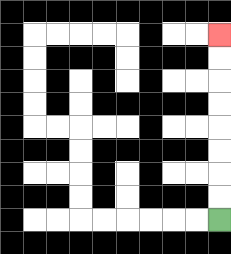{'start': '[9, 9]', 'end': '[9, 1]', 'path_directions': 'U,U,U,U,U,U,U,U', 'path_coordinates': '[[9, 9], [9, 8], [9, 7], [9, 6], [9, 5], [9, 4], [9, 3], [9, 2], [9, 1]]'}